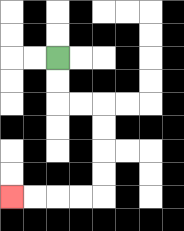{'start': '[2, 2]', 'end': '[0, 8]', 'path_directions': 'D,D,R,R,D,D,D,D,L,L,L,L', 'path_coordinates': '[[2, 2], [2, 3], [2, 4], [3, 4], [4, 4], [4, 5], [4, 6], [4, 7], [4, 8], [3, 8], [2, 8], [1, 8], [0, 8]]'}